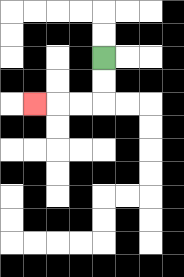{'start': '[4, 2]', 'end': '[1, 4]', 'path_directions': 'D,D,L,L,L', 'path_coordinates': '[[4, 2], [4, 3], [4, 4], [3, 4], [2, 4], [1, 4]]'}